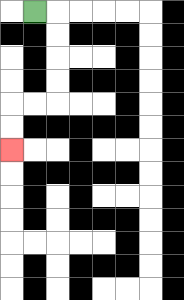{'start': '[1, 0]', 'end': '[0, 6]', 'path_directions': 'R,D,D,D,D,L,L,D,D', 'path_coordinates': '[[1, 0], [2, 0], [2, 1], [2, 2], [2, 3], [2, 4], [1, 4], [0, 4], [0, 5], [0, 6]]'}